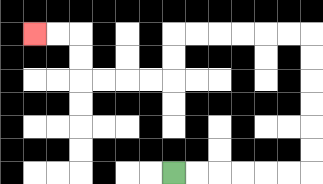{'start': '[7, 7]', 'end': '[1, 1]', 'path_directions': 'R,R,R,R,R,R,U,U,U,U,U,U,L,L,L,L,L,L,D,D,L,L,L,L,U,U,L,L', 'path_coordinates': '[[7, 7], [8, 7], [9, 7], [10, 7], [11, 7], [12, 7], [13, 7], [13, 6], [13, 5], [13, 4], [13, 3], [13, 2], [13, 1], [12, 1], [11, 1], [10, 1], [9, 1], [8, 1], [7, 1], [7, 2], [7, 3], [6, 3], [5, 3], [4, 3], [3, 3], [3, 2], [3, 1], [2, 1], [1, 1]]'}